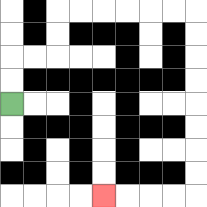{'start': '[0, 4]', 'end': '[4, 8]', 'path_directions': 'U,U,R,R,U,U,R,R,R,R,R,R,D,D,D,D,D,D,D,D,L,L,L,L', 'path_coordinates': '[[0, 4], [0, 3], [0, 2], [1, 2], [2, 2], [2, 1], [2, 0], [3, 0], [4, 0], [5, 0], [6, 0], [7, 0], [8, 0], [8, 1], [8, 2], [8, 3], [8, 4], [8, 5], [8, 6], [8, 7], [8, 8], [7, 8], [6, 8], [5, 8], [4, 8]]'}